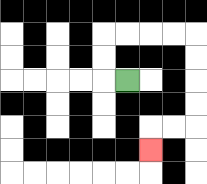{'start': '[5, 3]', 'end': '[6, 6]', 'path_directions': 'L,U,U,R,R,R,R,D,D,D,D,L,L,D', 'path_coordinates': '[[5, 3], [4, 3], [4, 2], [4, 1], [5, 1], [6, 1], [7, 1], [8, 1], [8, 2], [8, 3], [8, 4], [8, 5], [7, 5], [6, 5], [6, 6]]'}